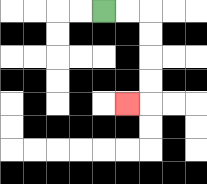{'start': '[4, 0]', 'end': '[5, 4]', 'path_directions': 'R,R,D,D,D,D,L', 'path_coordinates': '[[4, 0], [5, 0], [6, 0], [6, 1], [6, 2], [6, 3], [6, 4], [5, 4]]'}